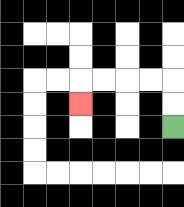{'start': '[7, 5]', 'end': '[3, 4]', 'path_directions': 'U,U,L,L,L,L,D', 'path_coordinates': '[[7, 5], [7, 4], [7, 3], [6, 3], [5, 3], [4, 3], [3, 3], [3, 4]]'}